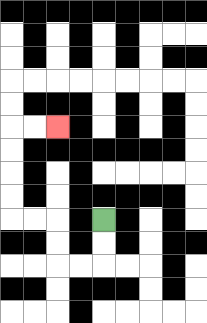{'start': '[4, 9]', 'end': '[2, 5]', 'path_directions': 'D,D,L,L,U,U,L,L,U,U,U,U,R,R', 'path_coordinates': '[[4, 9], [4, 10], [4, 11], [3, 11], [2, 11], [2, 10], [2, 9], [1, 9], [0, 9], [0, 8], [0, 7], [0, 6], [0, 5], [1, 5], [2, 5]]'}